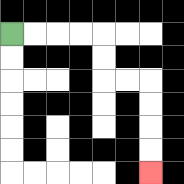{'start': '[0, 1]', 'end': '[6, 7]', 'path_directions': 'R,R,R,R,D,D,R,R,D,D,D,D', 'path_coordinates': '[[0, 1], [1, 1], [2, 1], [3, 1], [4, 1], [4, 2], [4, 3], [5, 3], [6, 3], [6, 4], [6, 5], [6, 6], [6, 7]]'}